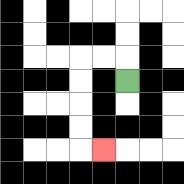{'start': '[5, 3]', 'end': '[4, 6]', 'path_directions': 'U,L,L,D,D,D,D,R', 'path_coordinates': '[[5, 3], [5, 2], [4, 2], [3, 2], [3, 3], [3, 4], [3, 5], [3, 6], [4, 6]]'}